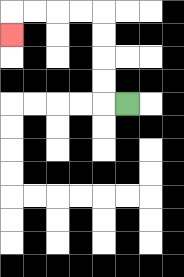{'start': '[5, 4]', 'end': '[0, 1]', 'path_directions': 'L,U,U,U,U,L,L,L,L,D', 'path_coordinates': '[[5, 4], [4, 4], [4, 3], [4, 2], [4, 1], [4, 0], [3, 0], [2, 0], [1, 0], [0, 0], [0, 1]]'}